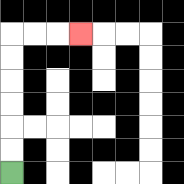{'start': '[0, 7]', 'end': '[3, 1]', 'path_directions': 'U,U,U,U,U,U,R,R,R', 'path_coordinates': '[[0, 7], [0, 6], [0, 5], [0, 4], [0, 3], [0, 2], [0, 1], [1, 1], [2, 1], [3, 1]]'}